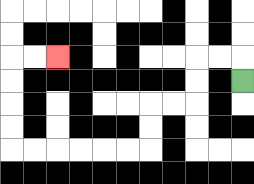{'start': '[10, 3]', 'end': '[2, 2]', 'path_directions': 'U,L,L,D,D,L,L,D,D,L,L,L,L,L,L,U,U,U,U,R,R', 'path_coordinates': '[[10, 3], [10, 2], [9, 2], [8, 2], [8, 3], [8, 4], [7, 4], [6, 4], [6, 5], [6, 6], [5, 6], [4, 6], [3, 6], [2, 6], [1, 6], [0, 6], [0, 5], [0, 4], [0, 3], [0, 2], [1, 2], [2, 2]]'}